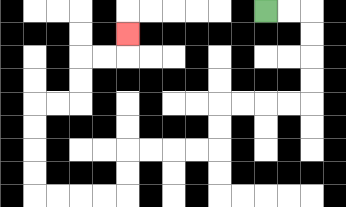{'start': '[11, 0]', 'end': '[5, 1]', 'path_directions': 'R,R,D,D,D,D,L,L,L,L,D,D,L,L,L,L,D,D,L,L,L,L,U,U,U,U,R,R,U,U,R,R,U', 'path_coordinates': '[[11, 0], [12, 0], [13, 0], [13, 1], [13, 2], [13, 3], [13, 4], [12, 4], [11, 4], [10, 4], [9, 4], [9, 5], [9, 6], [8, 6], [7, 6], [6, 6], [5, 6], [5, 7], [5, 8], [4, 8], [3, 8], [2, 8], [1, 8], [1, 7], [1, 6], [1, 5], [1, 4], [2, 4], [3, 4], [3, 3], [3, 2], [4, 2], [5, 2], [5, 1]]'}